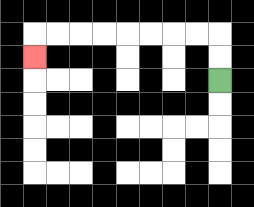{'start': '[9, 3]', 'end': '[1, 2]', 'path_directions': 'U,U,L,L,L,L,L,L,L,L,D', 'path_coordinates': '[[9, 3], [9, 2], [9, 1], [8, 1], [7, 1], [6, 1], [5, 1], [4, 1], [3, 1], [2, 1], [1, 1], [1, 2]]'}